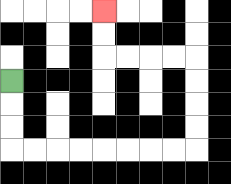{'start': '[0, 3]', 'end': '[4, 0]', 'path_directions': 'D,D,D,R,R,R,R,R,R,R,R,U,U,U,U,L,L,L,L,U,U', 'path_coordinates': '[[0, 3], [0, 4], [0, 5], [0, 6], [1, 6], [2, 6], [3, 6], [4, 6], [5, 6], [6, 6], [7, 6], [8, 6], [8, 5], [8, 4], [8, 3], [8, 2], [7, 2], [6, 2], [5, 2], [4, 2], [4, 1], [4, 0]]'}